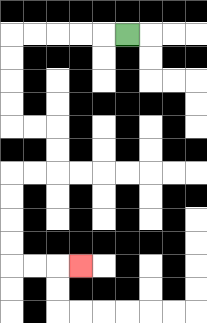{'start': '[5, 1]', 'end': '[3, 11]', 'path_directions': 'L,L,L,L,L,D,D,D,D,R,R,D,D,L,L,D,D,D,D,R,R,R', 'path_coordinates': '[[5, 1], [4, 1], [3, 1], [2, 1], [1, 1], [0, 1], [0, 2], [0, 3], [0, 4], [0, 5], [1, 5], [2, 5], [2, 6], [2, 7], [1, 7], [0, 7], [0, 8], [0, 9], [0, 10], [0, 11], [1, 11], [2, 11], [3, 11]]'}